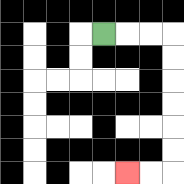{'start': '[4, 1]', 'end': '[5, 7]', 'path_directions': 'R,R,R,D,D,D,D,D,D,L,L', 'path_coordinates': '[[4, 1], [5, 1], [6, 1], [7, 1], [7, 2], [7, 3], [7, 4], [7, 5], [7, 6], [7, 7], [6, 7], [5, 7]]'}